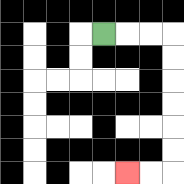{'start': '[4, 1]', 'end': '[5, 7]', 'path_directions': 'R,R,R,D,D,D,D,D,D,L,L', 'path_coordinates': '[[4, 1], [5, 1], [6, 1], [7, 1], [7, 2], [7, 3], [7, 4], [7, 5], [7, 6], [7, 7], [6, 7], [5, 7]]'}